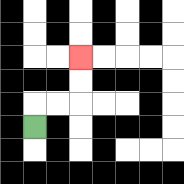{'start': '[1, 5]', 'end': '[3, 2]', 'path_directions': 'U,R,R,U,U', 'path_coordinates': '[[1, 5], [1, 4], [2, 4], [3, 4], [3, 3], [3, 2]]'}